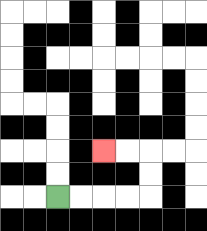{'start': '[2, 8]', 'end': '[4, 6]', 'path_directions': 'R,R,R,R,U,U,L,L', 'path_coordinates': '[[2, 8], [3, 8], [4, 8], [5, 8], [6, 8], [6, 7], [6, 6], [5, 6], [4, 6]]'}